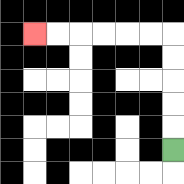{'start': '[7, 6]', 'end': '[1, 1]', 'path_directions': 'U,U,U,U,U,L,L,L,L,L,L', 'path_coordinates': '[[7, 6], [7, 5], [7, 4], [7, 3], [7, 2], [7, 1], [6, 1], [5, 1], [4, 1], [3, 1], [2, 1], [1, 1]]'}